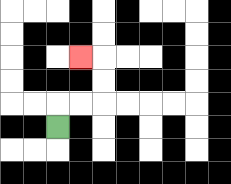{'start': '[2, 5]', 'end': '[3, 2]', 'path_directions': 'U,R,R,U,U,L', 'path_coordinates': '[[2, 5], [2, 4], [3, 4], [4, 4], [4, 3], [4, 2], [3, 2]]'}